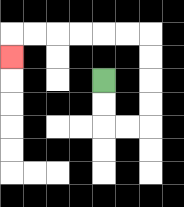{'start': '[4, 3]', 'end': '[0, 2]', 'path_directions': 'D,D,R,R,U,U,U,U,L,L,L,L,L,L,D', 'path_coordinates': '[[4, 3], [4, 4], [4, 5], [5, 5], [6, 5], [6, 4], [6, 3], [6, 2], [6, 1], [5, 1], [4, 1], [3, 1], [2, 1], [1, 1], [0, 1], [0, 2]]'}